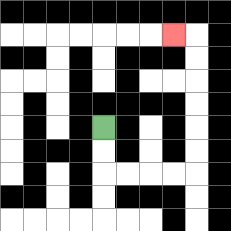{'start': '[4, 5]', 'end': '[7, 1]', 'path_directions': 'D,D,R,R,R,R,U,U,U,U,U,U,L', 'path_coordinates': '[[4, 5], [4, 6], [4, 7], [5, 7], [6, 7], [7, 7], [8, 7], [8, 6], [8, 5], [8, 4], [8, 3], [8, 2], [8, 1], [7, 1]]'}